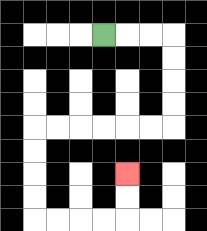{'start': '[4, 1]', 'end': '[5, 7]', 'path_directions': 'R,R,R,D,D,D,D,L,L,L,L,L,L,D,D,D,D,R,R,R,R,U,U', 'path_coordinates': '[[4, 1], [5, 1], [6, 1], [7, 1], [7, 2], [7, 3], [7, 4], [7, 5], [6, 5], [5, 5], [4, 5], [3, 5], [2, 5], [1, 5], [1, 6], [1, 7], [1, 8], [1, 9], [2, 9], [3, 9], [4, 9], [5, 9], [5, 8], [5, 7]]'}